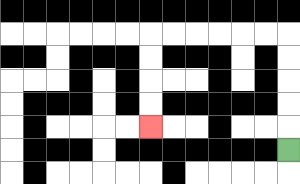{'start': '[12, 6]', 'end': '[6, 5]', 'path_directions': 'U,U,U,U,U,L,L,L,L,L,L,D,D,D,D', 'path_coordinates': '[[12, 6], [12, 5], [12, 4], [12, 3], [12, 2], [12, 1], [11, 1], [10, 1], [9, 1], [8, 1], [7, 1], [6, 1], [6, 2], [6, 3], [6, 4], [6, 5]]'}